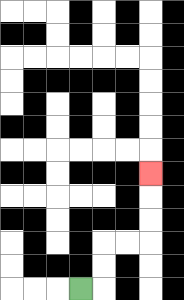{'start': '[3, 12]', 'end': '[6, 7]', 'path_directions': 'R,U,U,R,R,U,U,U', 'path_coordinates': '[[3, 12], [4, 12], [4, 11], [4, 10], [5, 10], [6, 10], [6, 9], [6, 8], [6, 7]]'}